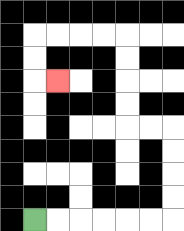{'start': '[1, 9]', 'end': '[2, 3]', 'path_directions': 'R,R,R,R,R,R,U,U,U,U,L,L,U,U,U,U,L,L,L,L,D,D,R', 'path_coordinates': '[[1, 9], [2, 9], [3, 9], [4, 9], [5, 9], [6, 9], [7, 9], [7, 8], [7, 7], [7, 6], [7, 5], [6, 5], [5, 5], [5, 4], [5, 3], [5, 2], [5, 1], [4, 1], [3, 1], [2, 1], [1, 1], [1, 2], [1, 3], [2, 3]]'}